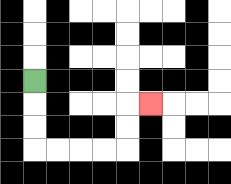{'start': '[1, 3]', 'end': '[6, 4]', 'path_directions': 'D,D,D,R,R,R,R,U,U,R', 'path_coordinates': '[[1, 3], [1, 4], [1, 5], [1, 6], [2, 6], [3, 6], [4, 6], [5, 6], [5, 5], [5, 4], [6, 4]]'}